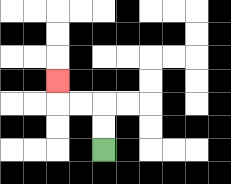{'start': '[4, 6]', 'end': '[2, 3]', 'path_directions': 'U,U,L,L,U', 'path_coordinates': '[[4, 6], [4, 5], [4, 4], [3, 4], [2, 4], [2, 3]]'}